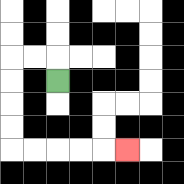{'start': '[2, 3]', 'end': '[5, 6]', 'path_directions': 'U,L,L,D,D,D,D,R,R,R,R,R', 'path_coordinates': '[[2, 3], [2, 2], [1, 2], [0, 2], [0, 3], [0, 4], [0, 5], [0, 6], [1, 6], [2, 6], [3, 6], [4, 6], [5, 6]]'}